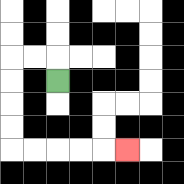{'start': '[2, 3]', 'end': '[5, 6]', 'path_directions': 'U,L,L,D,D,D,D,R,R,R,R,R', 'path_coordinates': '[[2, 3], [2, 2], [1, 2], [0, 2], [0, 3], [0, 4], [0, 5], [0, 6], [1, 6], [2, 6], [3, 6], [4, 6], [5, 6]]'}